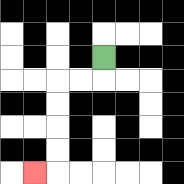{'start': '[4, 2]', 'end': '[1, 7]', 'path_directions': 'D,L,L,D,D,D,D,L', 'path_coordinates': '[[4, 2], [4, 3], [3, 3], [2, 3], [2, 4], [2, 5], [2, 6], [2, 7], [1, 7]]'}